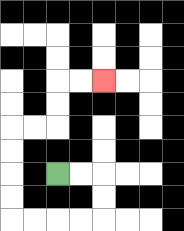{'start': '[2, 7]', 'end': '[4, 3]', 'path_directions': 'R,R,D,D,L,L,L,L,U,U,U,U,R,R,U,U,R,R', 'path_coordinates': '[[2, 7], [3, 7], [4, 7], [4, 8], [4, 9], [3, 9], [2, 9], [1, 9], [0, 9], [0, 8], [0, 7], [0, 6], [0, 5], [1, 5], [2, 5], [2, 4], [2, 3], [3, 3], [4, 3]]'}